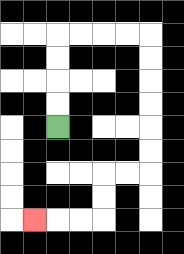{'start': '[2, 5]', 'end': '[1, 9]', 'path_directions': 'U,U,U,U,R,R,R,R,D,D,D,D,D,D,L,L,D,D,L,L,L', 'path_coordinates': '[[2, 5], [2, 4], [2, 3], [2, 2], [2, 1], [3, 1], [4, 1], [5, 1], [6, 1], [6, 2], [6, 3], [6, 4], [6, 5], [6, 6], [6, 7], [5, 7], [4, 7], [4, 8], [4, 9], [3, 9], [2, 9], [1, 9]]'}